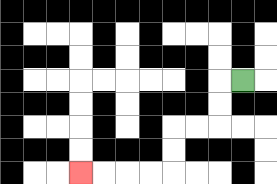{'start': '[10, 3]', 'end': '[3, 7]', 'path_directions': 'L,D,D,L,L,D,D,L,L,L,L', 'path_coordinates': '[[10, 3], [9, 3], [9, 4], [9, 5], [8, 5], [7, 5], [7, 6], [7, 7], [6, 7], [5, 7], [4, 7], [3, 7]]'}